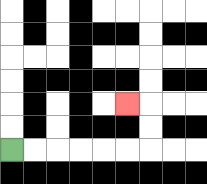{'start': '[0, 6]', 'end': '[5, 4]', 'path_directions': 'R,R,R,R,R,R,U,U,L', 'path_coordinates': '[[0, 6], [1, 6], [2, 6], [3, 6], [4, 6], [5, 6], [6, 6], [6, 5], [6, 4], [5, 4]]'}